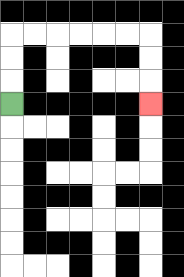{'start': '[0, 4]', 'end': '[6, 4]', 'path_directions': 'U,U,U,R,R,R,R,R,R,D,D,D', 'path_coordinates': '[[0, 4], [0, 3], [0, 2], [0, 1], [1, 1], [2, 1], [3, 1], [4, 1], [5, 1], [6, 1], [6, 2], [6, 3], [6, 4]]'}